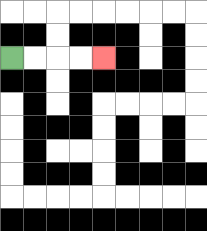{'start': '[0, 2]', 'end': '[4, 2]', 'path_directions': 'R,R,R,R', 'path_coordinates': '[[0, 2], [1, 2], [2, 2], [3, 2], [4, 2]]'}